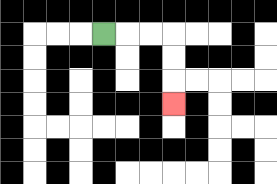{'start': '[4, 1]', 'end': '[7, 4]', 'path_directions': 'R,R,R,D,D,D', 'path_coordinates': '[[4, 1], [5, 1], [6, 1], [7, 1], [7, 2], [7, 3], [7, 4]]'}